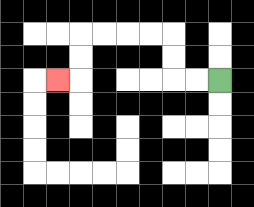{'start': '[9, 3]', 'end': '[2, 3]', 'path_directions': 'L,L,U,U,L,L,L,L,D,D,L', 'path_coordinates': '[[9, 3], [8, 3], [7, 3], [7, 2], [7, 1], [6, 1], [5, 1], [4, 1], [3, 1], [3, 2], [3, 3], [2, 3]]'}